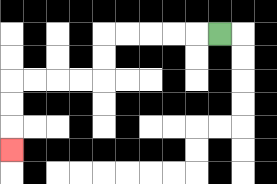{'start': '[9, 1]', 'end': '[0, 6]', 'path_directions': 'L,L,L,L,L,D,D,L,L,L,L,D,D,D', 'path_coordinates': '[[9, 1], [8, 1], [7, 1], [6, 1], [5, 1], [4, 1], [4, 2], [4, 3], [3, 3], [2, 3], [1, 3], [0, 3], [0, 4], [0, 5], [0, 6]]'}